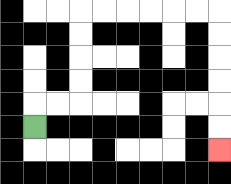{'start': '[1, 5]', 'end': '[9, 6]', 'path_directions': 'U,R,R,U,U,U,U,R,R,R,R,R,R,D,D,D,D,D,D', 'path_coordinates': '[[1, 5], [1, 4], [2, 4], [3, 4], [3, 3], [3, 2], [3, 1], [3, 0], [4, 0], [5, 0], [6, 0], [7, 0], [8, 0], [9, 0], [9, 1], [9, 2], [9, 3], [9, 4], [9, 5], [9, 6]]'}